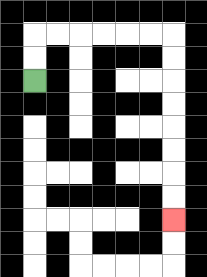{'start': '[1, 3]', 'end': '[7, 9]', 'path_directions': 'U,U,R,R,R,R,R,R,D,D,D,D,D,D,D,D', 'path_coordinates': '[[1, 3], [1, 2], [1, 1], [2, 1], [3, 1], [4, 1], [5, 1], [6, 1], [7, 1], [7, 2], [7, 3], [7, 4], [7, 5], [7, 6], [7, 7], [7, 8], [7, 9]]'}